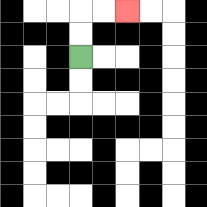{'start': '[3, 2]', 'end': '[5, 0]', 'path_directions': 'U,U,R,R', 'path_coordinates': '[[3, 2], [3, 1], [3, 0], [4, 0], [5, 0]]'}